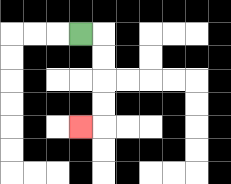{'start': '[3, 1]', 'end': '[3, 5]', 'path_directions': 'R,D,D,D,D,L', 'path_coordinates': '[[3, 1], [4, 1], [4, 2], [4, 3], [4, 4], [4, 5], [3, 5]]'}